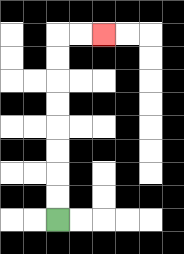{'start': '[2, 9]', 'end': '[4, 1]', 'path_directions': 'U,U,U,U,U,U,U,U,R,R', 'path_coordinates': '[[2, 9], [2, 8], [2, 7], [2, 6], [2, 5], [2, 4], [2, 3], [2, 2], [2, 1], [3, 1], [4, 1]]'}